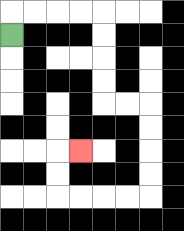{'start': '[0, 1]', 'end': '[3, 6]', 'path_directions': 'U,R,R,R,R,D,D,D,D,R,R,D,D,D,D,L,L,L,L,U,U,R', 'path_coordinates': '[[0, 1], [0, 0], [1, 0], [2, 0], [3, 0], [4, 0], [4, 1], [4, 2], [4, 3], [4, 4], [5, 4], [6, 4], [6, 5], [6, 6], [6, 7], [6, 8], [5, 8], [4, 8], [3, 8], [2, 8], [2, 7], [2, 6], [3, 6]]'}